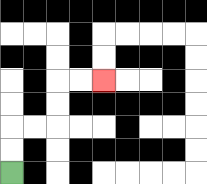{'start': '[0, 7]', 'end': '[4, 3]', 'path_directions': 'U,U,R,R,U,U,R,R', 'path_coordinates': '[[0, 7], [0, 6], [0, 5], [1, 5], [2, 5], [2, 4], [2, 3], [3, 3], [4, 3]]'}